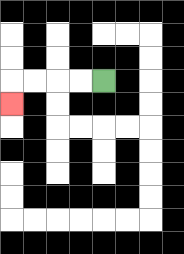{'start': '[4, 3]', 'end': '[0, 4]', 'path_directions': 'L,L,L,L,D', 'path_coordinates': '[[4, 3], [3, 3], [2, 3], [1, 3], [0, 3], [0, 4]]'}